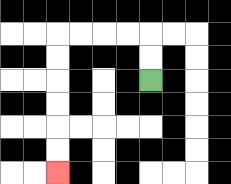{'start': '[6, 3]', 'end': '[2, 7]', 'path_directions': 'U,U,L,L,L,L,D,D,D,D,D,D', 'path_coordinates': '[[6, 3], [6, 2], [6, 1], [5, 1], [4, 1], [3, 1], [2, 1], [2, 2], [2, 3], [2, 4], [2, 5], [2, 6], [2, 7]]'}